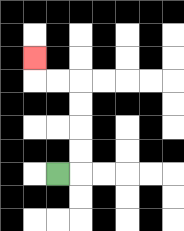{'start': '[2, 7]', 'end': '[1, 2]', 'path_directions': 'R,U,U,U,U,L,L,U', 'path_coordinates': '[[2, 7], [3, 7], [3, 6], [3, 5], [3, 4], [3, 3], [2, 3], [1, 3], [1, 2]]'}